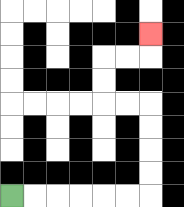{'start': '[0, 8]', 'end': '[6, 1]', 'path_directions': 'R,R,R,R,R,R,U,U,U,U,L,L,U,U,R,R,U', 'path_coordinates': '[[0, 8], [1, 8], [2, 8], [3, 8], [4, 8], [5, 8], [6, 8], [6, 7], [6, 6], [6, 5], [6, 4], [5, 4], [4, 4], [4, 3], [4, 2], [5, 2], [6, 2], [6, 1]]'}